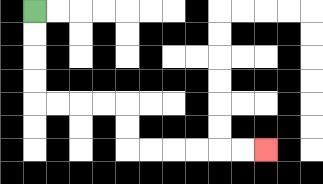{'start': '[1, 0]', 'end': '[11, 6]', 'path_directions': 'D,D,D,D,R,R,R,R,D,D,R,R,R,R,R,R', 'path_coordinates': '[[1, 0], [1, 1], [1, 2], [1, 3], [1, 4], [2, 4], [3, 4], [4, 4], [5, 4], [5, 5], [5, 6], [6, 6], [7, 6], [8, 6], [9, 6], [10, 6], [11, 6]]'}